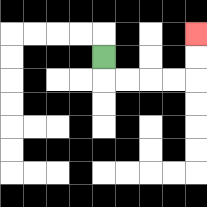{'start': '[4, 2]', 'end': '[8, 1]', 'path_directions': 'D,R,R,R,R,U,U', 'path_coordinates': '[[4, 2], [4, 3], [5, 3], [6, 3], [7, 3], [8, 3], [8, 2], [8, 1]]'}